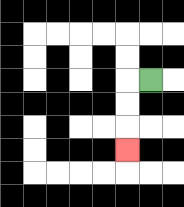{'start': '[6, 3]', 'end': '[5, 6]', 'path_directions': 'L,D,D,D', 'path_coordinates': '[[6, 3], [5, 3], [5, 4], [5, 5], [5, 6]]'}